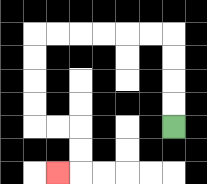{'start': '[7, 5]', 'end': '[2, 7]', 'path_directions': 'U,U,U,U,L,L,L,L,L,L,D,D,D,D,R,R,D,D,L', 'path_coordinates': '[[7, 5], [7, 4], [7, 3], [7, 2], [7, 1], [6, 1], [5, 1], [4, 1], [3, 1], [2, 1], [1, 1], [1, 2], [1, 3], [1, 4], [1, 5], [2, 5], [3, 5], [3, 6], [3, 7], [2, 7]]'}